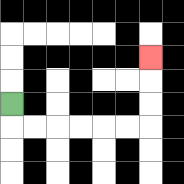{'start': '[0, 4]', 'end': '[6, 2]', 'path_directions': 'D,R,R,R,R,R,R,U,U,U', 'path_coordinates': '[[0, 4], [0, 5], [1, 5], [2, 5], [3, 5], [4, 5], [5, 5], [6, 5], [6, 4], [6, 3], [6, 2]]'}